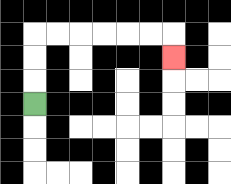{'start': '[1, 4]', 'end': '[7, 2]', 'path_directions': 'U,U,U,R,R,R,R,R,R,D', 'path_coordinates': '[[1, 4], [1, 3], [1, 2], [1, 1], [2, 1], [3, 1], [4, 1], [5, 1], [6, 1], [7, 1], [7, 2]]'}